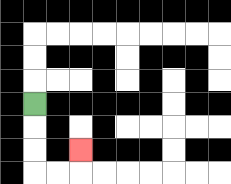{'start': '[1, 4]', 'end': '[3, 6]', 'path_directions': 'D,D,D,R,R,U', 'path_coordinates': '[[1, 4], [1, 5], [1, 6], [1, 7], [2, 7], [3, 7], [3, 6]]'}